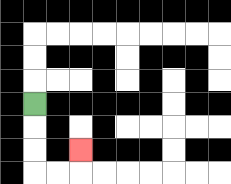{'start': '[1, 4]', 'end': '[3, 6]', 'path_directions': 'D,D,D,R,R,U', 'path_coordinates': '[[1, 4], [1, 5], [1, 6], [1, 7], [2, 7], [3, 7], [3, 6]]'}